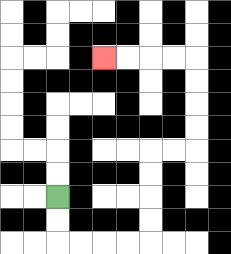{'start': '[2, 8]', 'end': '[4, 2]', 'path_directions': 'D,D,R,R,R,R,U,U,U,U,R,R,U,U,U,U,L,L,L,L', 'path_coordinates': '[[2, 8], [2, 9], [2, 10], [3, 10], [4, 10], [5, 10], [6, 10], [6, 9], [6, 8], [6, 7], [6, 6], [7, 6], [8, 6], [8, 5], [8, 4], [8, 3], [8, 2], [7, 2], [6, 2], [5, 2], [4, 2]]'}